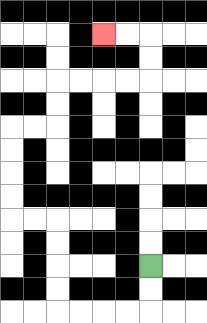{'start': '[6, 11]', 'end': '[4, 1]', 'path_directions': 'D,D,L,L,L,L,U,U,U,U,L,L,U,U,U,U,R,R,U,U,R,R,R,R,U,U,L,L', 'path_coordinates': '[[6, 11], [6, 12], [6, 13], [5, 13], [4, 13], [3, 13], [2, 13], [2, 12], [2, 11], [2, 10], [2, 9], [1, 9], [0, 9], [0, 8], [0, 7], [0, 6], [0, 5], [1, 5], [2, 5], [2, 4], [2, 3], [3, 3], [4, 3], [5, 3], [6, 3], [6, 2], [6, 1], [5, 1], [4, 1]]'}